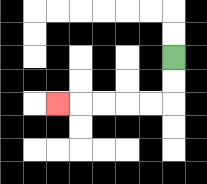{'start': '[7, 2]', 'end': '[2, 4]', 'path_directions': 'D,D,L,L,L,L,L', 'path_coordinates': '[[7, 2], [7, 3], [7, 4], [6, 4], [5, 4], [4, 4], [3, 4], [2, 4]]'}